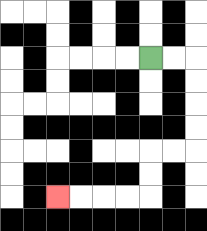{'start': '[6, 2]', 'end': '[2, 8]', 'path_directions': 'R,R,D,D,D,D,L,L,D,D,L,L,L,L', 'path_coordinates': '[[6, 2], [7, 2], [8, 2], [8, 3], [8, 4], [8, 5], [8, 6], [7, 6], [6, 6], [6, 7], [6, 8], [5, 8], [4, 8], [3, 8], [2, 8]]'}